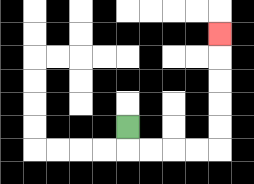{'start': '[5, 5]', 'end': '[9, 1]', 'path_directions': 'D,R,R,R,R,U,U,U,U,U', 'path_coordinates': '[[5, 5], [5, 6], [6, 6], [7, 6], [8, 6], [9, 6], [9, 5], [9, 4], [9, 3], [9, 2], [9, 1]]'}